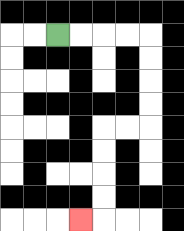{'start': '[2, 1]', 'end': '[3, 9]', 'path_directions': 'R,R,R,R,D,D,D,D,L,L,D,D,D,D,L', 'path_coordinates': '[[2, 1], [3, 1], [4, 1], [5, 1], [6, 1], [6, 2], [6, 3], [6, 4], [6, 5], [5, 5], [4, 5], [4, 6], [4, 7], [4, 8], [4, 9], [3, 9]]'}